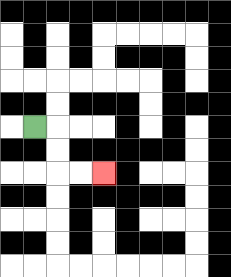{'start': '[1, 5]', 'end': '[4, 7]', 'path_directions': 'R,D,D,R,R', 'path_coordinates': '[[1, 5], [2, 5], [2, 6], [2, 7], [3, 7], [4, 7]]'}